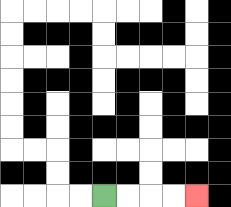{'start': '[4, 8]', 'end': '[8, 8]', 'path_directions': 'R,R,R,R', 'path_coordinates': '[[4, 8], [5, 8], [6, 8], [7, 8], [8, 8]]'}